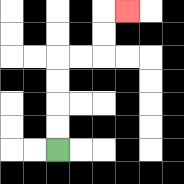{'start': '[2, 6]', 'end': '[5, 0]', 'path_directions': 'U,U,U,U,R,R,U,U,R', 'path_coordinates': '[[2, 6], [2, 5], [2, 4], [2, 3], [2, 2], [3, 2], [4, 2], [4, 1], [4, 0], [5, 0]]'}